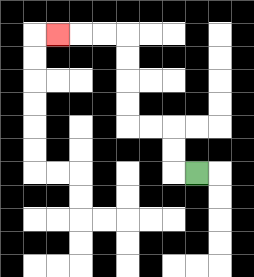{'start': '[8, 7]', 'end': '[2, 1]', 'path_directions': 'L,U,U,L,L,U,U,U,U,L,L,L', 'path_coordinates': '[[8, 7], [7, 7], [7, 6], [7, 5], [6, 5], [5, 5], [5, 4], [5, 3], [5, 2], [5, 1], [4, 1], [3, 1], [2, 1]]'}